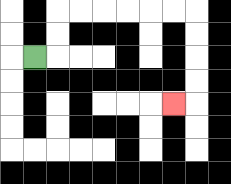{'start': '[1, 2]', 'end': '[7, 4]', 'path_directions': 'R,U,U,R,R,R,R,R,R,D,D,D,D,L', 'path_coordinates': '[[1, 2], [2, 2], [2, 1], [2, 0], [3, 0], [4, 0], [5, 0], [6, 0], [7, 0], [8, 0], [8, 1], [8, 2], [8, 3], [8, 4], [7, 4]]'}